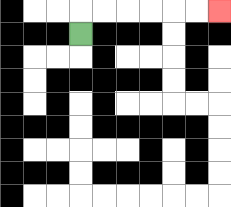{'start': '[3, 1]', 'end': '[9, 0]', 'path_directions': 'U,R,R,R,R,R,R', 'path_coordinates': '[[3, 1], [3, 0], [4, 0], [5, 0], [6, 0], [7, 0], [8, 0], [9, 0]]'}